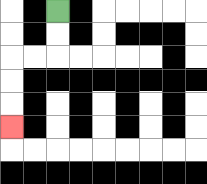{'start': '[2, 0]', 'end': '[0, 5]', 'path_directions': 'D,D,L,L,D,D,D', 'path_coordinates': '[[2, 0], [2, 1], [2, 2], [1, 2], [0, 2], [0, 3], [0, 4], [0, 5]]'}